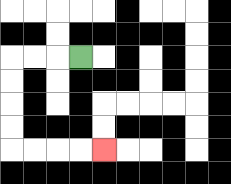{'start': '[3, 2]', 'end': '[4, 6]', 'path_directions': 'L,L,L,D,D,D,D,R,R,R,R', 'path_coordinates': '[[3, 2], [2, 2], [1, 2], [0, 2], [0, 3], [0, 4], [0, 5], [0, 6], [1, 6], [2, 6], [3, 6], [4, 6]]'}